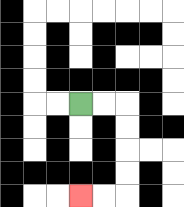{'start': '[3, 4]', 'end': '[3, 8]', 'path_directions': 'R,R,D,D,D,D,L,L', 'path_coordinates': '[[3, 4], [4, 4], [5, 4], [5, 5], [5, 6], [5, 7], [5, 8], [4, 8], [3, 8]]'}